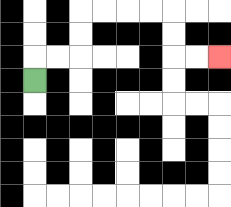{'start': '[1, 3]', 'end': '[9, 2]', 'path_directions': 'U,R,R,U,U,R,R,R,R,D,D,R,R', 'path_coordinates': '[[1, 3], [1, 2], [2, 2], [3, 2], [3, 1], [3, 0], [4, 0], [5, 0], [6, 0], [7, 0], [7, 1], [7, 2], [8, 2], [9, 2]]'}